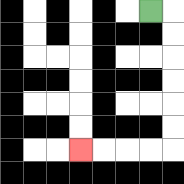{'start': '[6, 0]', 'end': '[3, 6]', 'path_directions': 'R,D,D,D,D,D,D,L,L,L,L', 'path_coordinates': '[[6, 0], [7, 0], [7, 1], [7, 2], [7, 3], [7, 4], [7, 5], [7, 6], [6, 6], [5, 6], [4, 6], [3, 6]]'}